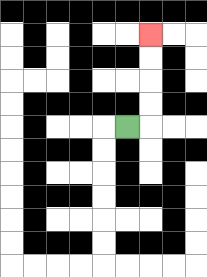{'start': '[5, 5]', 'end': '[6, 1]', 'path_directions': 'R,U,U,U,U', 'path_coordinates': '[[5, 5], [6, 5], [6, 4], [6, 3], [6, 2], [6, 1]]'}